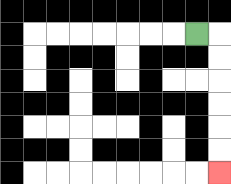{'start': '[8, 1]', 'end': '[9, 7]', 'path_directions': 'R,D,D,D,D,D,D', 'path_coordinates': '[[8, 1], [9, 1], [9, 2], [9, 3], [9, 4], [9, 5], [9, 6], [9, 7]]'}